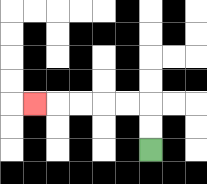{'start': '[6, 6]', 'end': '[1, 4]', 'path_directions': 'U,U,L,L,L,L,L', 'path_coordinates': '[[6, 6], [6, 5], [6, 4], [5, 4], [4, 4], [3, 4], [2, 4], [1, 4]]'}